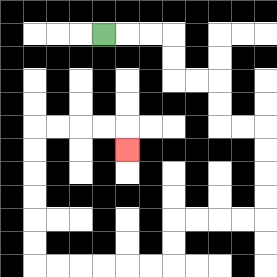{'start': '[4, 1]', 'end': '[5, 6]', 'path_directions': 'R,R,R,D,D,R,R,D,D,R,R,D,D,D,D,L,L,L,L,D,D,L,L,L,L,L,L,U,U,U,U,U,U,R,R,R,R,D', 'path_coordinates': '[[4, 1], [5, 1], [6, 1], [7, 1], [7, 2], [7, 3], [8, 3], [9, 3], [9, 4], [9, 5], [10, 5], [11, 5], [11, 6], [11, 7], [11, 8], [11, 9], [10, 9], [9, 9], [8, 9], [7, 9], [7, 10], [7, 11], [6, 11], [5, 11], [4, 11], [3, 11], [2, 11], [1, 11], [1, 10], [1, 9], [1, 8], [1, 7], [1, 6], [1, 5], [2, 5], [3, 5], [4, 5], [5, 5], [5, 6]]'}